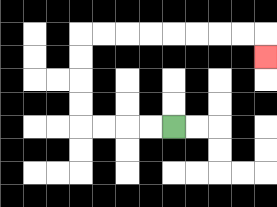{'start': '[7, 5]', 'end': '[11, 2]', 'path_directions': 'L,L,L,L,U,U,U,U,R,R,R,R,R,R,R,R,D', 'path_coordinates': '[[7, 5], [6, 5], [5, 5], [4, 5], [3, 5], [3, 4], [3, 3], [3, 2], [3, 1], [4, 1], [5, 1], [6, 1], [7, 1], [8, 1], [9, 1], [10, 1], [11, 1], [11, 2]]'}